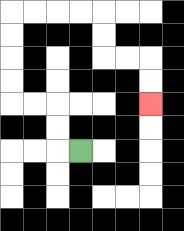{'start': '[3, 6]', 'end': '[6, 4]', 'path_directions': 'L,U,U,L,L,U,U,U,U,R,R,R,R,D,D,R,R,D,D', 'path_coordinates': '[[3, 6], [2, 6], [2, 5], [2, 4], [1, 4], [0, 4], [0, 3], [0, 2], [0, 1], [0, 0], [1, 0], [2, 0], [3, 0], [4, 0], [4, 1], [4, 2], [5, 2], [6, 2], [6, 3], [6, 4]]'}